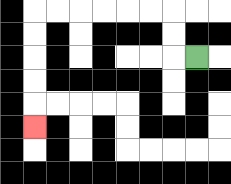{'start': '[8, 2]', 'end': '[1, 5]', 'path_directions': 'L,U,U,L,L,L,L,L,L,D,D,D,D,D', 'path_coordinates': '[[8, 2], [7, 2], [7, 1], [7, 0], [6, 0], [5, 0], [4, 0], [3, 0], [2, 0], [1, 0], [1, 1], [1, 2], [1, 3], [1, 4], [1, 5]]'}